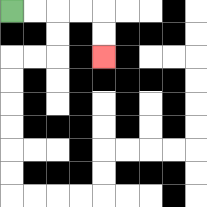{'start': '[0, 0]', 'end': '[4, 2]', 'path_directions': 'R,R,R,R,D,D', 'path_coordinates': '[[0, 0], [1, 0], [2, 0], [3, 0], [4, 0], [4, 1], [4, 2]]'}